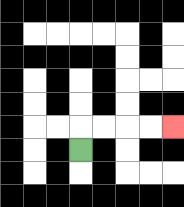{'start': '[3, 6]', 'end': '[7, 5]', 'path_directions': 'U,R,R,R,R', 'path_coordinates': '[[3, 6], [3, 5], [4, 5], [5, 5], [6, 5], [7, 5]]'}